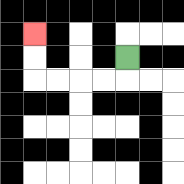{'start': '[5, 2]', 'end': '[1, 1]', 'path_directions': 'D,L,L,L,L,U,U', 'path_coordinates': '[[5, 2], [5, 3], [4, 3], [3, 3], [2, 3], [1, 3], [1, 2], [1, 1]]'}